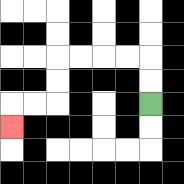{'start': '[6, 4]', 'end': '[0, 5]', 'path_directions': 'U,U,L,L,L,L,D,D,L,L,D', 'path_coordinates': '[[6, 4], [6, 3], [6, 2], [5, 2], [4, 2], [3, 2], [2, 2], [2, 3], [2, 4], [1, 4], [0, 4], [0, 5]]'}